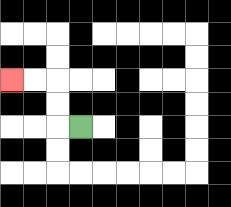{'start': '[3, 5]', 'end': '[0, 3]', 'path_directions': 'L,U,U,L,L', 'path_coordinates': '[[3, 5], [2, 5], [2, 4], [2, 3], [1, 3], [0, 3]]'}